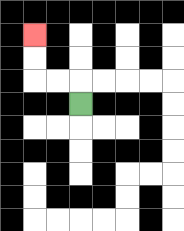{'start': '[3, 4]', 'end': '[1, 1]', 'path_directions': 'U,L,L,U,U', 'path_coordinates': '[[3, 4], [3, 3], [2, 3], [1, 3], [1, 2], [1, 1]]'}